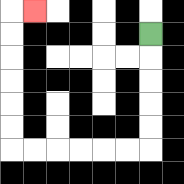{'start': '[6, 1]', 'end': '[1, 0]', 'path_directions': 'D,D,D,D,D,L,L,L,L,L,L,U,U,U,U,U,U,R', 'path_coordinates': '[[6, 1], [6, 2], [6, 3], [6, 4], [6, 5], [6, 6], [5, 6], [4, 6], [3, 6], [2, 6], [1, 6], [0, 6], [0, 5], [0, 4], [0, 3], [0, 2], [0, 1], [0, 0], [1, 0]]'}